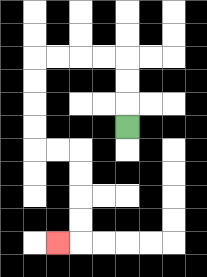{'start': '[5, 5]', 'end': '[2, 10]', 'path_directions': 'U,U,U,L,L,L,L,D,D,D,D,R,R,D,D,D,D,L', 'path_coordinates': '[[5, 5], [5, 4], [5, 3], [5, 2], [4, 2], [3, 2], [2, 2], [1, 2], [1, 3], [1, 4], [1, 5], [1, 6], [2, 6], [3, 6], [3, 7], [3, 8], [3, 9], [3, 10], [2, 10]]'}